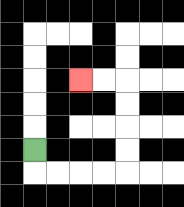{'start': '[1, 6]', 'end': '[3, 3]', 'path_directions': 'D,R,R,R,R,U,U,U,U,L,L', 'path_coordinates': '[[1, 6], [1, 7], [2, 7], [3, 7], [4, 7], [5, 7], [5, 6], [5, 5], [5, 4], [5, 3], [4, 3], [3, 3]]'}